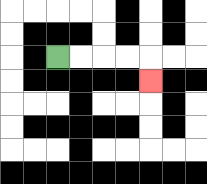{'start': '[2, 2]', 'end': '[6, 3]', 'path_directions': 'R,R,R,R,D', 'path_coordinates': '[[2, 2], [3, 2], [4, 2], [5, 2], [6, 2], [6, 3]]'}